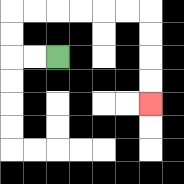{'start': '[2, 2]', 'end': '[6, 4]', 'path_directions': 'L,L,U,U,R,R,R,R,R,R,D,D,D,D', 'path_coordinates': '[[2, 2], [1, 2], [0, 2], [0, 1], [0, 0], [1, 0], [2, 0], [3, 0], [4, 0], [5, 0], [6, 0], [6, 1], [6, 2], [6, 3], [6, 4]]'}